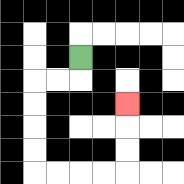{'start': '[3, 2]', 'end': '[5, 4]', 'path_directions': 'D,L,L,D,D,D,D,R,R,R,R,U,U,U', 'path_coordinates': '[[3, 2], [3, 3], [2, 3], [1, 3], [1, 4], [1, 5], [1, 6], [1, 7], [2, 7], [3, 7], [4, 7], [5, 7], [5, 6], [5, 5], [5, 4]]'}